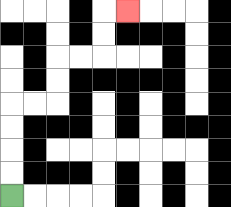{'start': '[0, 8]', 'end': '[5, 0]', 'path_directions': 'U,U,U,U,R,R,U,U,R,R,U,U,R', 'path_coordinates': '[[0, 8], [0, 7], [0, 6], [0, 5], [0, 4], [1, 4], [2, 4], [2, 3], [2, 2], [3, 2], [4, 2], [4, 1], [4, 0], [5, 0]]'}